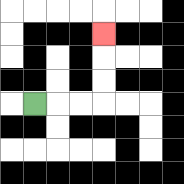{'start': '[1, 4]', 'end': '[4, 1]', 'path_directions': 'R,R,R,U,U,U', 'path_coordinates': '[[1, 4], [2, 4], [3, 4], [4, 4], [4, 3], [4, 2], [4, 1]]'}